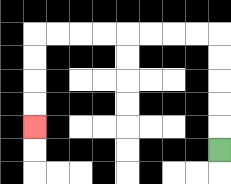{'start': '[9, 6]', 'end': '[1, 5]', 'path_directions': 'U,U,U,U,U,L,L,L,L,L,L,L,L,D,D,D,D', 'path_coordinates': '[[9, 6], [9, 5], [9, 4], [9, 3], [9, 2], [9, 1], [8, 1], [7, 1], [6, 1], [5, 1], [4, 1], [3, 1], [2, 1], [1, 1], [1, 2], [1, 3], [1, 4], [1, 5]]'}